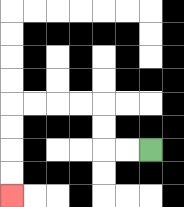{'start': '[6, 6]', 'end': '[0, 8]', 'path_directions': 'L,L,U,U,L,L,L,L,D,D,D,D', 'path_coordinates': '[[6, 6], [5, 6], [4, 6], [4, 5], [4, 4], [3, 4], [2, 4], [1, 4], [0, 4], [0, 5], [0, 6], [0, 7], [0, 8]]'}